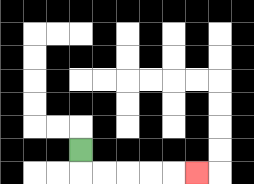{'start': '[3, 6]', 'end': '[8, 7]', 'path_directions': 'D,R,R,R,R,R', 'path_coordinates': '[[3, 6], [3, 7], [4, 7], [5, 7], [6, 7], [7, 7], [8, 7]]'}